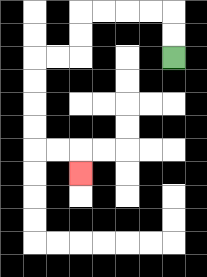{'start': '[7, 2]', 'end': '[3, 7]', 'path_directions': 'U,U,L,L,L,L,D,D,L,L,D,D,D,D,R,R,D', 'path_coordinates': '[[7, 2], [7, 1], [7, 0], [6, 0], [5, 0], [4, 0], [3, 0], [3, 1], [3, 2], [2, 2], [1, 2], [1, 3], [1, 4], [1, 5], [1, 6], [2, 6], [3, 6], [3, 7]]'}